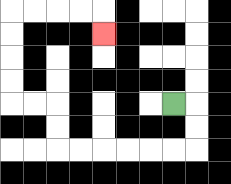{'start': '[7, 4]', 'end': '[4, 1]', 'path_directions': 'R,D,D,L,L,L,L,L,L,U,U,L,L,U,U,U,U,R,R,R,R,D', 'path_coordinates': '[[7, 4], [8, 4], [8, 5], [8, 6], [7, 6], [6, 6], [5, 6], [4, 6], [3, 6], [2, 6], [2, 5], [2, 4], [1, 4], [0, 4], [0, 3], [0, 2], [0, 1], [0, 0], [1, 0], [2, 0], [3, 0], [4, 0], [4, 1]]'}